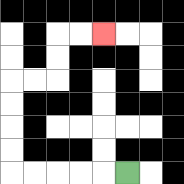{'start': '[5, 7]', 'end': '[4, 1]', 'path_directions': 'L,L,L,L,L,U,U,U,U,R,R,U,U,R,R', 'path_coordinates': '[[5, 7], [4, 7], [3, 7], [2, 7], [1, 7], [0, 7], [0, 6], [0, 5], [0, 4], [0, 3], [1, 3], [2, 3], [2, 2], [2, 1], [3, 1], [4, 1]]'}